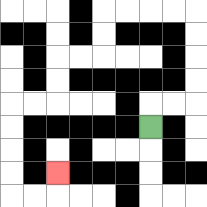{'start': '[6, 5]', 'end': '[2, 7]', 'path_directions': 'U,R,R,U,U,U,U,L,L,L,L,D,D,L,L,D,D,L,L,D,D,D,D,R,R,U', 'path_coordinates': '[[6, 5], [6, 4], [7, 4], [8, 4], [8, 3], [8, 2], [8, 1], [8, 0], [7, 0], [6, 0], [5, 0], [4, 0], [4, 1], [4, 2], [3, 2], [2, 2], [2, 3], [2, 4], [1, 4], [0, 4], [0, 5], [0, 6], [0, 7], [0, 8], [1, 8], [2, 8], [2, 7]]'}